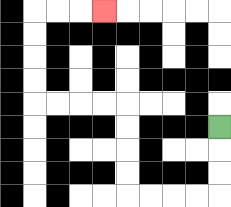{'start': '[9, 5]', 'end': '[4, 0]', 'path_directions': 'D,D,D,L,L,L,L,U,U,U,U,L,L,L,L,U,U,U,U,R,R,R', 'path_coordinates': '[[9, 5], [9, 6], [9, 7], [9, 8], [8, 8], [7, 8], [6, 8], [5, 8], [5, 7], [5, 6], [5, 5], [5, 4], [4, 4], [3, 4], [2, 4], [1, 4], [1, 3], [1, 2], [1, 1], [1, 0], [2, 0], [3, 0], [4, 0]]'}